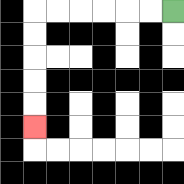{'start': '[7, 0]', 'end': '[1, 5]', 'path_directions': 'L,L,L,L,L,L,D,D,D,D,D', 'path_coordinates': '[[7, 0], [6, 0], [5, 0], [4, 0], [3, 0], [2, 0], [1, 0], [1, 1], [1, 2], [1, 3], [1, 4], [1, 5]]'}